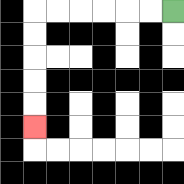{'start': '[7, 0]', 'end': '[1, 5]', 'path_directions': 'L,L,L,L,L,L,D,D,D,D,D', 'path_coordinates': '[[7, 0], [6, 0], [5, 0], [4, 0], [3, 0], [2, 0], [1, 0], [1, 1], [1, 2], [1, 3], [1, 4], [1, 5]]'}